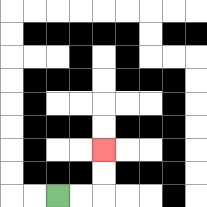{'start': '[2, 8]', 'end': '[4, 6]', 'path_directions': 'R,R,U,U', 'path_coordinates': '[[2, 8], [3, 8], [4, 8], [4, 7], [4, 6]]'}